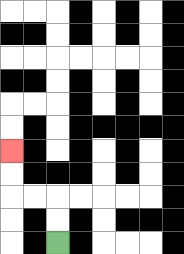{'start': '[2, 10]', 'end': '[0, 6]', 'path_directions': 'U,U,L,L,U,U', 'path_coordinates': '[[2, 10], [2, 9], [2, 8], [1, 8], [0, 8], [0, 7], [0, 6]]'}